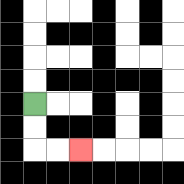{'start': '[1, 4]', 'end': '[3, 6]', 'path_directions': 'D,D,R,R', 'path_coordinates': '[[1, 4], [1, 5], [1, 6], [2, 6], [3, 6]]'}